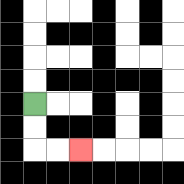{'start': '[1, 4]', 'end': '[3, 6]', 'path_directions': 'D,D,R,R', 'path_coordinates': '[[1, 4], [1, 5], [1, 6], [2, 6], [3, 6]]'}